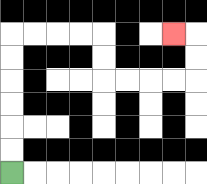{'start': '[0, 7]', 'end': '[7, 1]', 'path_directions': 'U,U,U,U,U,U,R,R,R,R,D,D,R,R,R,R,U,U,L', 'path_coordinates': '[[0, 7], [0, 6], [0, 5], [0, 4], [0, 3], [0, 2], [0, 1], [1, 1], [2, 1], [3, 1], [4, 1], [4, 2], [4, 3], [5, 3], [6, 3], [7, 3], [8, 3], [8, 2], [8, 1], [7, 1]]'}